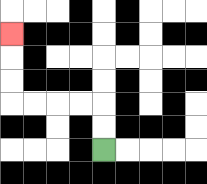{'start': '[4, 6]', 'end': '[0, 1]', 'path_directions': 'U,U,L,L,L,L,U,U,U', 'path_coordinates': '[[4, 6], [4, 5], [4, 4], [3, 4], [2, 4], [1, 4], [0, 4], [0, 3], [0, 2], [0, 1]]'}